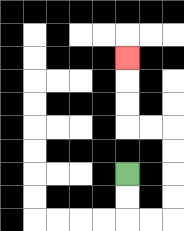{'start': '[5, 7]', 'end': '[5, 2]', 'path_directions': 'D,D,R,R,U,U,U,U,L,L,U,U,U', 'path_coordinates': '[[5, 7], [5, 8], [5, 9], [6, 9], [7, 9], [7, 8], [7, 7], [7, 6], [7, 5], [6, 5], [5, 5], [5, 4], [5, 3], [5, 2]]'}